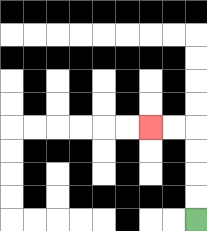{'start': '[8, 9]', 'end': '[6, 5]', 'path_directions': 'U,U,U,U,L,L', 'path_coordinates': '[[8, 9], [8, 8], [8, 7], [8, 6], [8, 5], [7, 5], [6, 5]]'}